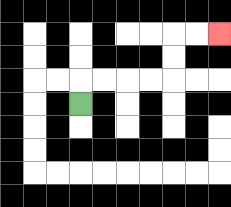{'start': '[3, 4]', 'end': '[9, 1]', 'path_directions': 'U,R,R,R,R,U,U,R,R', 'path_coordinates': '[[3, 4], [3, 3], [4, 3], [5, 3], [6, 3], [7, 3], [7, 2], [7, 1], [8, 1], [9, 1]]'}